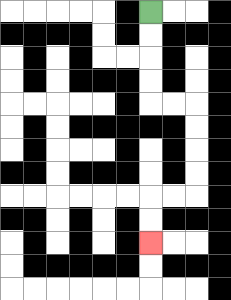{'start': '[6, 0]', 'end': '[6, 10]', 'path_directions': 'D,D,D,D,R,R,D,D,D,D,L,L,D,D', 'path_coordinates': '[[6, 0], [6, 1], [6, 2], [6, 3], [6, 4], [7, 4], [8, 4], [8, 5], [8, 6], [8, 7], [8, 8], [7, 8], [6, 8], [6, 9], [6, 10]]'}